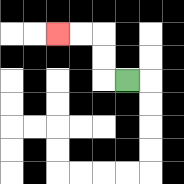{'start': '[5, 3]', 'end': '[2, 1]', 'path_directions': 'L,U,U,L,L', 'path_coordinates': '[[5, 3], [4, 3], [4, 2], [4, 1], [3, 1], [2, 1]]'}